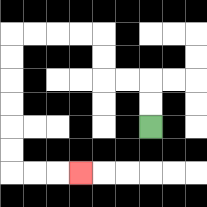{'start': '[6, 5]', 'end': '[3, 7]', 'path_directions': 'U,U,L,L,U,U,L,L,L,L,D,D,D,D,D,D,R,R,R', 'path_coordinates': '[[6, 5], [6, 4], [6, 3], [5, 3], [4, 3], [4, 2], [4, 1], [3, 1], [2, 1], [1, 1], [0, 1], [0, 2], [0, 3], [0, 4], [0, 5], [0, 6], [0, 7], [1, 7], [2, 7], [3, 7]]'}